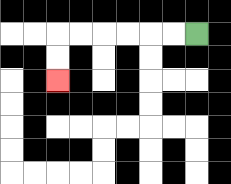{'start': '[8, 1]', 'end': '[2, 3]', 'path_directions': 'L,L,L,L,L,L,D,D', 'path_coordinates': '[[8, 1], [7, 1], [6, 1], [5, 1], [4, 1], [3, 1], [2, 1], [2, 2], [2, 3]]'}